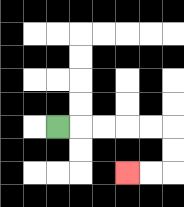{'start': '[2, 5]', 'end': '[5, 7]', 'path_directions': 'R,R,R,R,R,D,D,L,L', 'path_coordinates': '[[2, 5], [3, 5], [4, 5], [5, 5], [6, 5], [7, 5], [7, 6], [7, 7], [6, 7], [5, 7]]'}